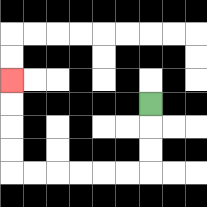{'start': '[6, 4]', 'end': '[0, 3]', 'path_directions': 'D,D,D,L,L,L,L,L,L,U,U,U,U', 'path_coordinates': '[[6, 4], [6, 5], [6, 6], [6, 7], [5, 7], [4, 7], [3, 7], [2, 7], [1, 7], [0, 7], [0, 6], [0, 5], [0, 4], [0, 3]]'}